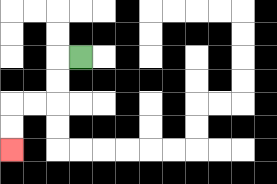{'start': '[3, 2]', 'end': '[0, 6]', 'path_directions': 'L,D,D,L,L,D,D', 'path_coordinates': '[[3, 2], [2, 2], [2, 3], [2, 4], [1, 4], [0, 4], [0, 5], [0, 6]]'}